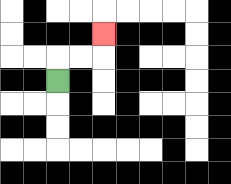{'start': '[2, 3]', 'end': '[4, 1]', 'path_directions': 'U,R,R,U', 'path_coordinates': '[[2, 3], [2, 2], [3, 2], [4, 2], [4, 1]]'}